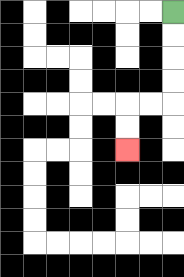{'start': '[7, 0]', 'end': '[5, 6]', 'path_directions': 'D,D,D,D,L,L,D,D', 'path_coordinates': '[[7, 0], [7, 1], [7, 2], [7, 3], [7, 4], [6, 4], [5, 4], [5, 5], [5, 6]]'}